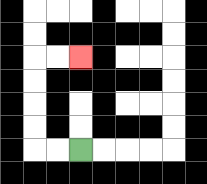{'start': '[3, 6]', 'end': '[3, 2]', 'path_directions': 'L,L,U,U,U,U,R,R', 'path_coordinates': '[[3, 6], [2, 6], [1, 6], [1, 5], [1, 4], [1, 3], [1, 2], [2, 2], [3, 2]]'}